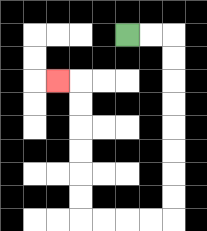{'start': '[5, 1]', 'end': '[2, 3]', 'path_directions': 'R,R,D,D,D,D,D,D,D,D,L,L,L,L,U,U,U,U,U,U,L', 'path_coordinates': '[[5, 1], [6, 1], [7, 1], [7, 2], [7, 3], [7, 4], [7, 5], [7, 6], [7, 7], [7, 8], [7, 9], [6, 9], [5, 9], [4, 9], [3, 9], [3, 8], [3, 7], [3, 6], [3, 5], [3, 4], [3, 3], [2, 3]]'}